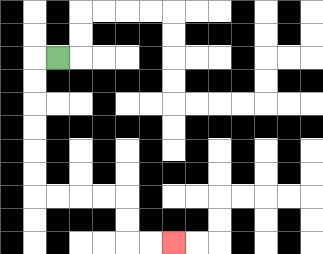{'start': '[2, 2]', 'end': '[7, 10]', 'path_directions': 'L,D,D,D,D,D,D,R,R,R,R,D,D,R,R', 'path_coordinates': '[[2, 2], [1, 2], [1, 3], [1, 4], [1, 5], [1, 6], [1, 7], [1, 8], [2, 8], [3, 8], [4, 8], [5, 8], [5, 9], [5, 10], [6, 10], [7, 10]]'}